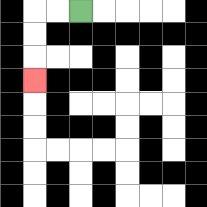{'start': '[3, 0]', 'end': '[1, 3]', 'path_directions': 'L,L,D,D,D', 'path_coordinates': '[[3, 0], [2, 0], [1, 0], [1, 1], [1, 2], [1, 3]]'}